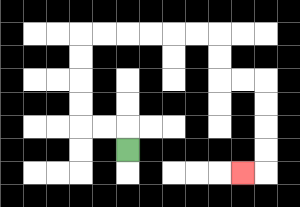{'start': '[5, 6]', 'end': '[10, 7]', 'path_directions': 'U,L,L,U,U,U,U,R,R,R,R,R,R,D,D,R,R,D,D,D,D,L', 'path_coordinates': '[[5, 6], [5, 5], [4, 5], [3, 5], [3, 4], [3, 3], [3, 2], [3, 1], [4, 1], [5, 1], [6, 1], [7, 1], [8, 1], [9, 1], [9, 2], [9, 3], [10, 3], [11, 3], [11, 4], [11, 5], [11, 6], [11, 7], [10, 7]]'}